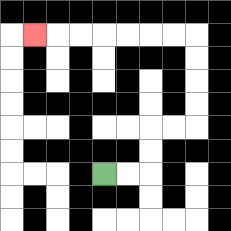{'start': '[4, 7]', 'end': '[1, 1]', 'path_directions': 'R,R,U,U,R,R,U,U,U,U,L,L,L,L,L,L,L', 'path_coordinates': '[[4, 7], [5, 7], [6, 7], [6, 6], [6, 5], [7, 5], [8, 5], [8, 4], [8, 3], [8, 2], [8, 1], [7, 1], [6, 1], [5, 1], [4, 1], [3, 1], [2, 1], [1, 1]]'}